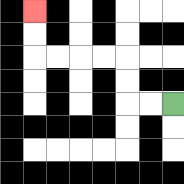{'start': '[7, 4]', 'end': '[1, 0]', 'path_directions': 'L,L,U,U,L,L,L,L,U,U', 'path_coordinates': '[[7, 4], [6, 4], [5, 4], [5, 3], [5, 2], [4, 2], [3, 2], [2, 2], [1, 2], [1, 1], [1, 0]]'}